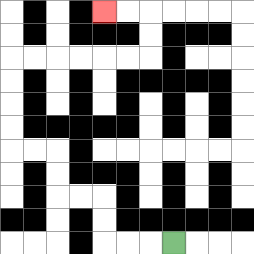{'start': '[7, 10]', 'end': '[4, 0]', 'path_directions': 'L,L,L,U,U,L,L,U,U,L,L,U,U,U,U,R,R,R,R,R,R,U,U,L,L', 'path_coordinates': '[[7, 10], [6, 10], [5, 10], [4, 10], [4, 9], [4, 8], [3, 8], [2, 8], [2, 7], [2, 6], [1, 6], [0, 6], [0, 5], [0, 4], [0, 3], [0, 2], [1, 2], [2, 2], [3, 2], [4, 2], [5, 2], [6, 2], [6, 1], [6, 0], [5, 0], [4, 0]]'}